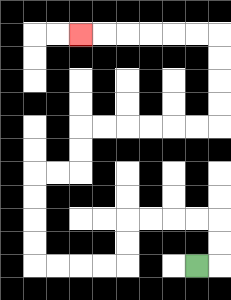{'start': '[8, 11]', 'end': '[3, 1]', 'path_directions': 'R,U,U,L,L,L,L,D,D,L,L,L,L,U,U,U,U,R,R,U,U,R,R,R,R,R,R,U,U,U,U,L,L,L,L,L,L', 'path_coordinates': '[[8, 11], [9, 11], [9, 10], [9, 9], [8, 9], [7, 9], [6, 9], [5, 9], [5, 10], [5, 11], [4, 11], [3, 11], [2, 11], [1, 11], [1, 10], [1, 9], [1, 8], [1, 7], [2, 7], [3, 7], [3, 6], [3, 5], [4, 5], [5, 5], [6, 5], [7, 5], [8, 5], [9, 5], [9, 4], [9, 3], [9, 2], [9, 1], [8, 1], [7, 1], [6, 1], [5, 1], [4, 1], [3, 1]]'}